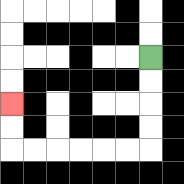{'start': '[6, 2]', 'end': '[0, 4]', 'path_directions': 'D,D,D,D,L,L,L,L,L,L,U,U', 'path_coordinates': '[[6, 2], [6, 3], [6, 4], [6, 5], [6, 6], [5, 6], [4, 6], [3, 6], [2, 6], [1, 6], [0, 6], [0, 5], [0, 4]]'}